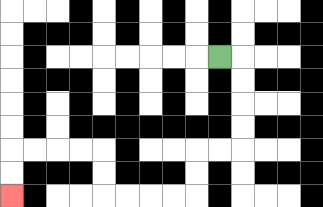{'start': '[9, 2]', 'end': '[0, 8]', 'path_directions': 'R,D,D,D,D,L,L,D,D,L,L,L,L,U,U,L,L,L,L,D,D', 'path_coordinates': '[[9, 2], [10, 2], [10, 3], [10, 4], [10, 5], [10, 6], [9, 6], [8, 6], [8, 7], [8, 8], [7, 8], [6, 8], [5, 8], [4, 8], [4, 7], [4, 6], [3, 6], [2, 6], [1, 6], [0, 6], [0, 7], [0, 8]]'}